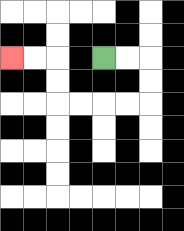{'start': '[4, 2]', 'end': '[0, 2]', 'path_directions': 'R,R,D,D,L,L,L,L,U,U,L,L', 'path_coordinates': '[[4, 2], [5, 2], [6, 2], [6, 3], [6, 4], [5, 4], [4, 4], [3, 4], [2, 4], [2, 3], [2, 2], [1, 2], [0, 2]]'}